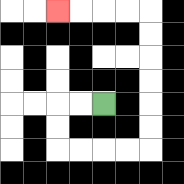{'start': '[4, 4]', 'end': '[2, 0]', 'path_directions': 'L,L,D,D,R,R,R,R,U,U,U,U,U,U,L,L,L,L', 'path_coordinates': '[[4, 4], [3, 4], [2, 4], [2, 5], [2, 6], [3, 6], [4, 6], [5, 6], [6, 6], [6, 5], [6, 4], [6, 3], [6, 2], [6, 1], [6, 0], [5, 0], [4, 0], [3, 0], [2, 0]]'}